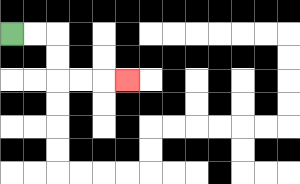{'start': '[0, 1]', 'end': '[5, 3]', 'path_directions': 'R,R,D,D,R,R,R', 'path_coordinates': '[[0, 1], [1, 1], [2, 1], [2, 2], [2, 3], [3, 3], [4, 3], [5, 3]]'}